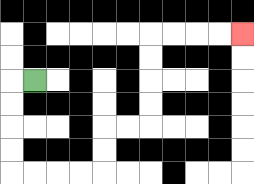{'start': '[1, 3]', 'end': '[10, 1]', 'path_directions': 'L,D,D,D,D,R,R,R,R,U,U,R,R,U,U,U,U,R,R,R,R', 'path_coordinates': '[[1, 3], [0, 3], [0, 4], [0, 5], [0, 6], [0, 7], [1, 7], [2, 7], [3, 7], [4, 7], [4, 6], [4, 5], [5, 5], [6, 5], [6, 4], [6, 3], [6, 2], [6, 1], [7, 1], [8, 1], [9, 1], [10, 1]]'}